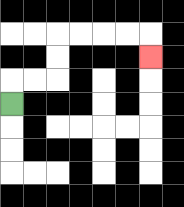{'start': '[0, 4]', 'end': '[6, 2]', 'path_directions': 'U,R,R,U,U,R,R,R,R,D', 'path_coordinates': '[[0, 4], [0, 3], [1, 3], [2, 3], [2, 2], [2, 1], [3, 1], [4, 1], [5, 1], [6, 1], [6, 2]]'}